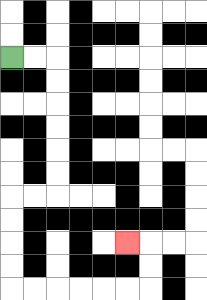{'start': '[0, 2]', 'end': '[5, 10]', 'path_directions': 'R,R,D,D,D,D,D,D,L,L,D,D,D,D,R,R,R,R,R,R,U,U,L', 'path_coordinates': '[[0, 2], [1, 2], [2, 2], [2, 3], [2, 4], [2, 5], [2, 6], [2, 7], [2, 8], [1, 8], [0, 8], [0, 9], [0, 10], [0, 11], [0, 12], [1, 12], [2, 12], [3, 12], [4, 12], [5, 12], [6, 12], [6, 11], [6, 10], [5, 10]]'}